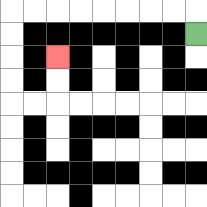{'start': '[8, 1]', 'end': '[2, 2]', 'path_directions': 'U,L,L,L,L,L,L,L,L,D,D,D,D,R,R,U,U', 'path_coordinates': '[[8, 1], [8, 0], [7, 0], [6, 0], [5, 0], [4, 0], [3, 0], [2, 0], [1, 0], [0, 0], [0, 1], [0, 2], [0, 3], [0, 4], [1, 4], [2, 4], [2, 3], [2, 2]]'}